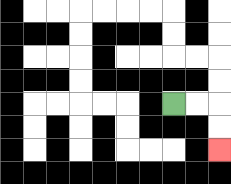{'start': '[7, 4]', 'end': '[9, 6]', 'path_directions': 'R,R,D,D', 'path_coordinates': '[[7, 4], [8, 4], [9, 4], [9, 5], [9, 6]]'}